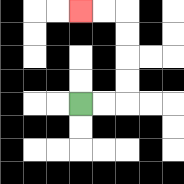{'start': '[3, 4]', 'end': '[3, 0]', 'path_directions': 'R,R,U,U,U,U,L,L', 'path_coordinates': '[[3, 4], [4, 4], [5, 4], [5, 3], [5, 2], [5, 1], [5, 0], [4, 0], [3, 0]]'}